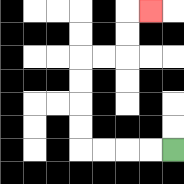{'start': '[7, 6]', 'end': '[6, 0]', 'path_directions': 'L,L,L,L,U,U,U,U,R,R,U,U,R', 'path_coordinates': '[[7, 6], [6, 6], [5, 6], [4, 6], [3, 6], [3, 5], [3, 4], [3, 3], [3, 2], [4, 2], [5, 2], [5, 1], [5, 0], [6, 0]]'}